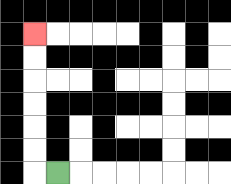{'start': '[2, 7]', 'end': '[1, 1]', 'path_directions': 'L,U,U,U,U,U,U', 'path_coordinates': '[[2, 7], [1, 7], [1, 6], [1, 5], [1, 4], [1, 3], [1, 2], [1, 1]]'}